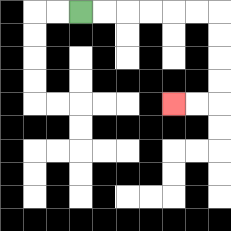{'start': '[3, 0]', 'end': '[7, 4]', 'path_directions': 'R,R,R,R,R,R,D,D,D,D,L,L', 'path_coordinates': '[[3, 0], [4, 0], [5, 0], [6, 0], [7, 0], [8, 0], [9, 0], [9, 1], [9, 2], [9, 3], [9, 4], [8, 4], [7, 4]]'}